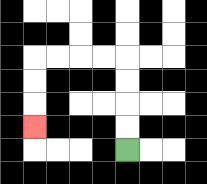{'start': '[5, 6]', 'end': '[1, 5]', 'path_directions': 'U,U,U,U,L,L,L,L,D,D,D', 'path_coordinates': '[[5, 6], [5, 5], [5, 4], [5, 3], [5, 2], [4, 2], [3, 2], [2, 2], [1, 2], [1, 3], [1, 4], [1, 5]]'}